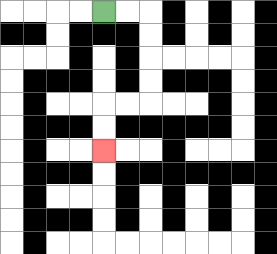{'start': '[4, 0]', 'end': '[4, 6]', 'path_directions': 'R,R,D,D,D,D,L,L,D,D', 'path_coordinates': '[[4, 0], [5, 0], [6, 0], [6, 1], [6, 2], [6, 3], [6, 4], [5, 4], [4, 4], [4, 5], [4, 6]]'}